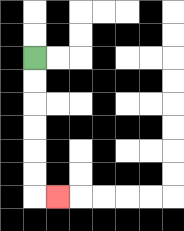{'start': '[1, 2]', 'end': '[2, 8]', 'path_directions': 'D,D,D,D,D,D,R', 'path_coordinates': '[[1, 2], [1, 3], [1, 4], [1, 5], [1, 6], [1, 7], [1, 8], [2, 8]]'}